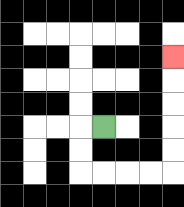{'start': '[4, 5]', 'end': '[7, 2]', 'path_directions': 'L,D,D,R,R,R,R,U,U,U,U,U', 'path_coordinates': '[[4, 5], [3, 5], [3, 6], [3, 7], [4, 7], [5, 7], [6, 7], [7, 7], [7, 6], [7, 5], [7, 4], [7, 3], [7, 2]]'}